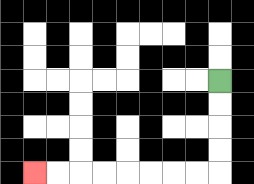{'start': '[9, 3]', 'end': '[1, 7]', 'path_directions': 'D,D,D,D,L,L,L,L,L,L,L,L', 'path_coordinates': '[[9, 3], [9, 4], [9, 5], [9, 6], [9, 7], [8, 7], [7, 7], [6, 7], [5, 7], [4, 7], [3, 7], [2, 7], [1, 7]]'}